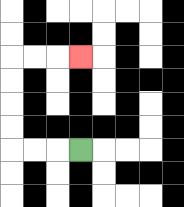{'start': '[3, 6]', 'end': '[3, 2]', 'path_directions': 'L,L,L,U,U,U,U,R,R,R', 'path_coordinates': '[[3, 6], [2, 6], [1, 6], [0, 6], [0, 5], [0, 4], [0, 3], [0, 2], [1, 2], [2, 2], [3, 2]]'}